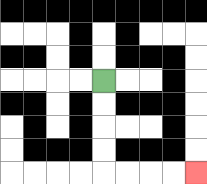{'start': '[4, 3]', 'end': '[8, 7]', 'path_directions': 'D,D,D,D,R,R,R,R', 'path_coordinates': '[[4, 3], [4, 4], [4, 5], [4, 6], [4, 7], [5, 7], [6, 7], [7, 7], [8, 7]]'}